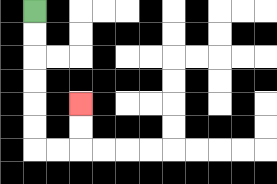{'start': '[1, 0]', 'end': '[3, 4]', 'path_directions': 'D,D,D,D,D,D,R,R,U,U', 'path_coordinates': '[[1, 0], [1, 1], [1, 2], [1, 3], [1, 4], [1, 5], [1, 6], [2, 6], [3, 6], [3, 5], [3, 4]]'}